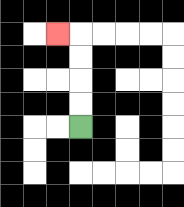{'start': '[3, 5]', 'end': '[2, 1]', 'path_directions': 'U,U,U,U,L', 'path_coordinates': '[[3, 5], [3, 4], [3, 3], [3, 2], [3, 1], [2, 1]]'}